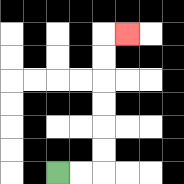{'start': '[2, 7]', 'end': '[5, 1]', 'path_directions': 'R,R,U,U,U,U,U,U,R', 'path_coordinates': '[[2, 7], [3, 7], [4, 7], [4, 6], [4, 5], [4, 4], [4, 3], [4, 2], [4, 1], [5, 1]]'}